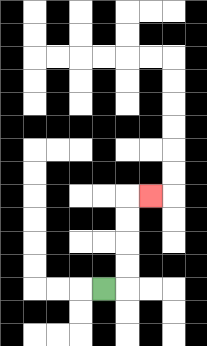{'start': '[4, 12]', 'end': '[6, 8]', 'path_directions': 'R,U,U,U,U,R', 'path_coordinates': '[[4, 12], [5, 12], [5, 11], [5, 10], [5, 9], [5, 8], [6, 8]]'}